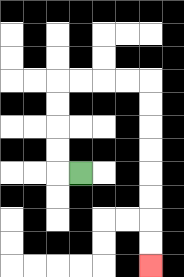{'start': '[3, 7]', 'end': '[6, 11]', 'path_directions': 'L,U,U,U,U,R,R,R,R,D,D,D,D,D,D,D,D', 'path_coordinates': '[[3, 7], [2, 7], [2, 6], [2, 5], [2, 4], [2, 3], [3, 3], [4, 3], [5, 3], [6, 3], [6, 4], [6, 5], [6, 6], [6, 7], [6, 8], [6, 9], [6, 10], [6, 11]]'}